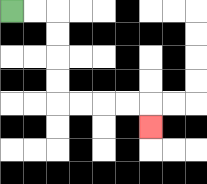{'start': '[0, 0]', 'end': '[6, 5]', 'path_directions': 'R,R,D,D,D,D,R,R,R,R,D', 'path_coordinates': '[[0, 0], [1, 0], [2, 0], [2, 1], [2, 2], [2, 3], [2, 4], [3, 4], [4, 4], [5, 4], [6, 4], [6, 5]]'}